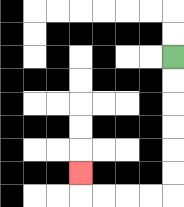{'start': '[7, 2]', 'end': '[3, 7]', 'path_directions': 'D,D,D,D,D,D,L,L,L,L,U', 'path_coordinates': '[[7, 2], [7, 3], [7, 4], [7, 5], [7, 6], [7, 7], [7, 8], [6, 8], [5, 8], [4, 8], [3, 8], [3, 7]]'}